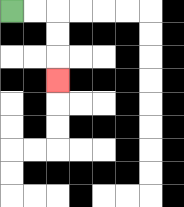{'start': '[0, 0]', 'end': '[2, 3]', 'path_directions': 'R,R,D,D,D', 'path_coordinates': '[[0, 0], [1, 0], [2, 0], [2, 1], [2, 2], [2, 3]]'}